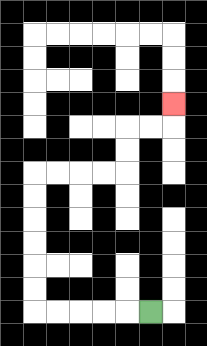{'start': '[6, 13]', 'end': '[7, 4]', 'path_directions': 'L,L,L,L,L,U,U,U,U,U,U,R,R,R,R,U,U,R,R,U', 'path_coordinates': '[[6, 13], [5, 13], [4, 13], [3, 13], [2, 13], [1, 13], [1, 12], [1, 11], [1, 10], [1, 9], [1, 8], [1, 7], [2, 7], [3, 7], [4, 7], [5, 7], [5, 6], [5, 5], [6, 5], [7, 5], [7, 4]]'}